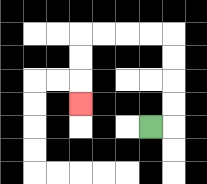{'start': '[6, 5]', 'end': '[3, 4]', 'path_directions': 'R,U,U,U,U,L,L,L,L,D,D,D', 'path_coordinates': '[[6, 5], [7, 5], [7, 4], [7, 3], [7, 2], [7, 1], [6, 1], [5, 1], [4, 1], [3, 1], [3, 2], [3, 3], [3, 4]]'}